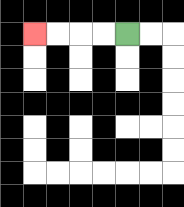{'start': '[5, 1]', 'end': '[1, 1]', 'path_directions': 'L,L,L,L', 'path_coordinates': '[[5, 1], [4, 1], [3, 1], [2, 1], [1, 1]]'}